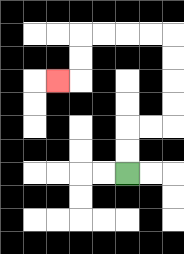{'start': '[5, 7]', 'end': '[2, 3]', 'path_directions': 'U,U,R,R,U,U,U,U,L,L,L,L,D,D,L', 'path_coordinates': '[[5, 7], [5, 6], [5, 5], [6, 5], [7, 5], [7, 4], [7, 3], [7, 2], [7, 1], [6, 1], [5, 1], [4, 1], [3, 1], [3, 2], [3, 3], [2, 3]]'}